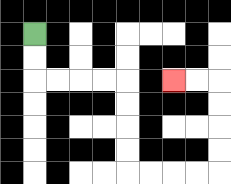{'start': '[1, 1]', 'end': '[7, 3]', 'path_directions': 'D,D,R,R,R,R,D,D,D,D,R,R,R,R,U,U,U,U,L,L', 'path_coordinates': '[[1, 1], [1, 2], [1, 3], [2, 3], [3, 3], [4, 3], [5, 3], [5, 4], [5, 5], [5, 6], [5, 7], [6, 7], [7, 7], [8, 7], [9, 7], [9, 6], [9, 5], [9, 4], [9, 3], [8, 3], [7, 3]]'}